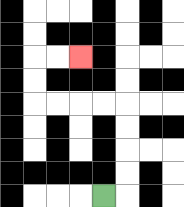{'start': '[4, 8]', 'end': '[3, 2]', 'path_directions': 'R,U,U,U,U,L,L,L,L,U,U,R,R', 'path_coordinates': '[[4, 8], [5, 8], [5, 7], [5, 6], [5, 5], [5, 4], [4, 4], [3, 4], [2, 4], [1, 4], [1, 3], [1, 2], [2, 2], [3, 2]]'}